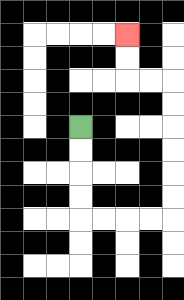{'start': '[3, 5]', 'end': '[5, 1]', 'path_directions': 'D,D,D,D,R,R,R,R,U,U,U,U,U,U,L,L,U,U', 'path_coordinates': '[[3, 5], [3, 6], [3, 7], [3, 8], [3, 9], [4, 9], [5, 9], [6, 9], [7, 9], [7, 8], [7, 7], [7, 6], [7, 5], [7, 4], [7, 3], [6, 3], [5, 3], [5, 2], [5, 1]]'}